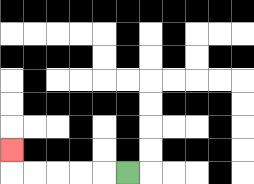{'start': '[5, 7]', 'end': '[0, 6]', 'path_directions': 'L,L,L,L,L,U', 'path_coordinates': '[[5, 7], [4, 7], [3, 7], [2, 7], [1, 7], [0, 7], [0, 6]]'}